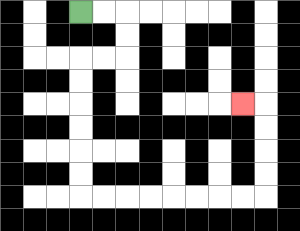{'start': '[3, 0]', 'end': '[10, 4]', 'path_directions': 'R,R,D,D,L,L,D,D,D,D,D,D,R,R,R,R,R,R,R,R,U,U,U,U,L', 'path_coordinates': '[[3, 0], [4, 0], [5, 0], [5, 1], [5, 2], [4, 2], [3, 2], [3, 3], [3, 4], [3, 5], [3, 6], [3, 7], [3, 8], [4, 8], [5, 8], [6, 8], [7, 8], [8, 8], [9, 8], [10, 8], [11, 8], [11, 7], [11, 6], [11, 5], [11, 4], [10, 4]]'}